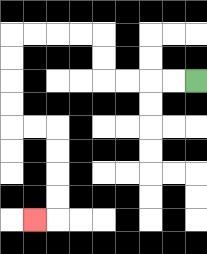{'start': '[8, 3]', 'end': '[1, 9]', 'path_directions': 'L,L,L,L,U,U,L,L,L,L,D,D,D,D,R,R,D,D,D,D,L', 'path_coordinates': '[[8, 3], [7, 3], [6, 3], [5, 3], [4, 3], [4, 2], [4, 1], [3, 1], [2, 1], [1, 1], [0, 1], [0, 2], [0, 3], [0, 4], [0, 5], [1, 5], [2, 5], [2, 6], [2, 7], [2, 8], [2, 9], [1, 9]]'}